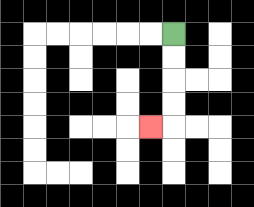{'start': '[7, 1]', 'end': '[6, 5]', 'path_directions': 'D,D,D,D,L', 'path_coordinates': '[[7, 1], [7, 2], [7, 3], [7, 4], [7, 5], [6, 5]]'}